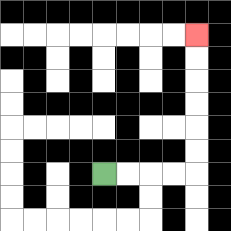{'start': '[4, 7]', 'end': '[8, 1]', 'path_directions': 'R,R,R,R,U,U,U,U,U,U', 'path_coordinates': '[[4, 7], [5, 7], [6, 7], [7, 7], [8, 7], [8, 6], [8, 5], [8, 4], [8, 3], [8, 2], [8, 1]]'}